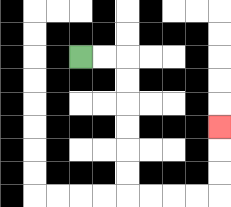{'start': '[3, 2]', 'end': '[9, 5]', 'path_directions': 'R,R,D,D,D,D,D,D,R,R,R,R,U,U,U', 'path_coordinates': '[[3, 2], [4, 2], [5, 2], [5, 3], [5, 4], [5, 5], [5, 6], [5, 7], [5, 8], [6, 8], [7, 8], [8, 8], [9, 8], [9, 7], [9, 6], [9, 5]]'}